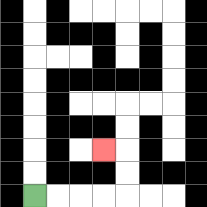{'start': '[1, 8]', 'end': '[4, 6]', 'path_directions': 'R,R,R,R,U,U,L', 'path_coordinates': '[[1, 8], [2, 8], [3, 8], [4, 8], [5, 8], [5, 7], [5, 6], [4, 6]]'}